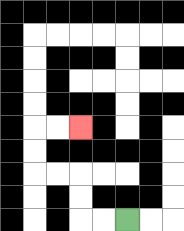{'start': '[5, 9]', 'end': '[3, 5]', 'path_directions': 'L,L,U,U,L,L,U,U,R,R', 'path_coordinates': '[[5, 9], [4, 9], [3, 9], [3, 8], [3, 7], [2, 7], [1, 7], [1, 6], [1, 5], [2, 5], [3, 5]]'}